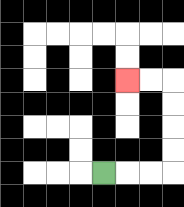{'start': '[4, 7]', 'end': '[5, 3]', 'path_directions': 'R,R,R,U,U,U,U,L,L', 'path_coordinates': '[[4, 7], [5, 7], [6, 7], [7, 7], [7, 6], [7, 5], [7, 4], [7, 3], [6, 3], [5, 3]]'}